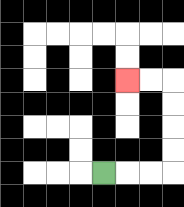{'start': '[4, 7]', 'end': '[5, 3]', 'path_directions': 'R,R,R,U,U,U,U,L,L', 'path_coordinates': '[[4, 7], [5, 7], [6, 7], [7, 7], [7, 6], [7, 5], [7, 4], [7, 3], [6, 3], [5, 3]]'}